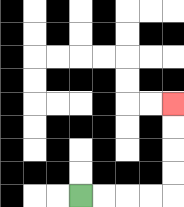{'start': '[3, 8]', 'end': '[7, 4]', 'path_directions': 'R,R,R,R,U,U,U,U', 'path_coordinates': '[[3, 8], [4, 8], [5, 8], [6, 8], [7, 8], [7, 7], [7, 6], [7, 5], [7, 4]]'}